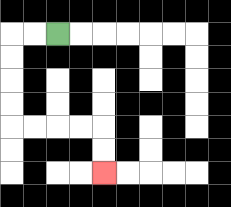{'start': '[2, 1]', 'end': '[4, 7]', 'path_directions': 'L,L,D,D,D,D,R,R,R,R,D,D', 'path_coordinates': '[[2, 1], [1, 1], [0, 1], [0, 2], [0, 3], [0, 4], [0, 5], [1, 5], [2, 5], [3, 5], [4, 5], [4, 6], [4, 7]]'}